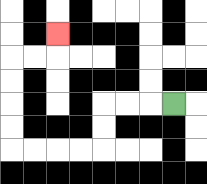{'start': '[7, 4]', 'end': '[2, 1]', 'path_directions': 'L,L,L,D,D,L,L,L,L,U,U,U,U,R,R,U', 'path_coordinates': '[[7, 4], [6, 4], [5, 4], [4, 4], [4, 5], [4, 6], [3, 6], [2, 6], [1, 6], [0, 6], [0, 5], [0, 4], [0, 3], [0, 2], [1, 2], [2, 2], [2, 1]]'}